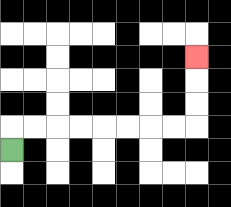{'start': '[0, 6]', 'end': '[8, 2]', 'path_directions': 'U,R,R,R,R,R,R,R,R,U,U,U', 'path_coordinates': '[[0, 6], [0, 5], [1, 5], [2, 5], [3, 5], [4, 5], [5, 5], [6, 5], [7, 5], [8, 5], [8, 4], [8, 3], [8, 2]]'}